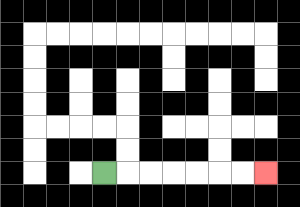{'start': '[4, 7]', 'end': '[11, 7]', 'path_directions': 'R,R,R,R,R,R,R', 'path_coordinates': '[[4, 7], [5, 7], [6, 7], [7, 7], [8, 7], [9, 7], [10, 7], [11, 7]]'}